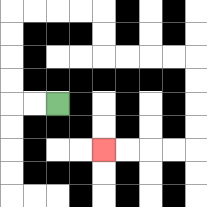{'start': '[2, 4]', 'end': '[4, 6]', 'path_directions': 'L,L,U,U,U,U,R,R,R,R,D,D,R,R,R,R,D,D,D,D,L,L,L,L', 'path_coordinates': '[[2, 4], [1, 4], [0, 4], [0, 3], [0, 2], [0, 1], [0, 0], [1, 0], [2, 0], [3, 0], [4, 0], [4, 1], [4, 2], [5, 2], [6, 2], [7, 2], [8, 2], [8, 3], [8, 4], [8, 5], [8, 6], [7, 6], [6, 6], [5, 6], [4, 6]]'}